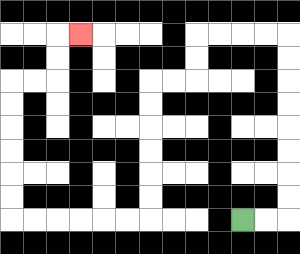{'start': '[10, 9]', 'end': '[3, 1]', 'path_directions': 'R,R,U,U,U,U,U,U,U,U,L,L,L,L,D,D,L,L,D,D,D,D,D,D,L,L,L,L,L,L,U,U,U,U,U,U,R,R,U,U,R', 'path_coordinates': '[[10, 9], [11, 9], [12, 9], [12, 8], [12, 7], [12, 6], [12, 5], [12, 4], [12, 3], [12, 2], [12, 1], [11, 1], [10, 1], [9, 1], [8, 1], [8, 2], [8, 3], [7, 3], [6, 3], [6, 4], [6, 5], [6, 6], [6, 7], [6, 8], [6, 9], [5, 9], [4, 9], [3, 9], [2, 9], [1, 9], [0, 9], [0, 8], [0, 7], [0, 6], [0, 5], [0, 4], [0, 3], [1, 3], [2, 3], [2, 2], [2, 1], [3, 1]]'}